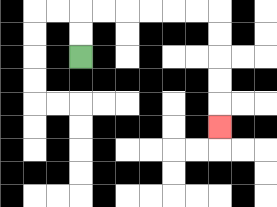{'start': '[3, 2]', 'end': '[9, 5]', 'path_directions': 'U,U,R,R,R,R,R,R,D,D,D,D,D', 'path_coordinates': '[[3, 2], [3, 1], [3, 0], [4, 0], [5, 0], [6, 0], [7, 0], [8, 0], [9, 0], [9, 1], [9, 2], [9, 3], [9, 4], [9, 5]]'}